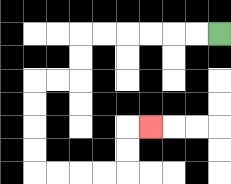{'start': '[9, 1]', 'end': '[6, 5]', 'path_directions': 'L,L,L,L,L,L,D,D,L,L,D,D,D,D,R,R,R,R,U,U,R', 'path_coordinates': '[[9, 1], [8, 1], [7, 1], [6, 1], [5, 1], [4, 1], [3, 1], [3, 2], [3, 3], [2, 3], [1, 3], [1, 4], [1, 5], [1, 6], [1, 7], [2, 7], [3, 7], [4, 7], [5, 7], [5, 6], [5, 5], [6, 5]]'}